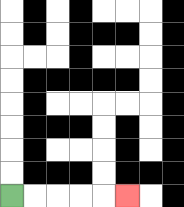{'start': '[0, 8]', 'end': '[5, 8]', 'path_directions': 'R,R,R,R,R', 'path_coordinates': '[[0, 8], [1, 8], [2, 8], [3, 8], [4, 8], [5, 8]]'}